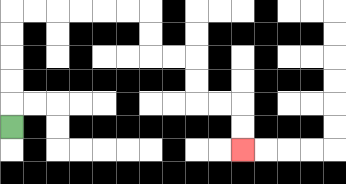{'start': '[0, 5]', 'end': '[10, 6]', 'path_directions': 'U,U,U,U,U,R,R,R,R,R,R,D,D,R,R,D,D,R,R,D,D', 'path_coordinates': '[[0, 5], [0, 4], [0, 3], [0, 2], [0, 1], [0, 0], [1, 0], [2, 0], [3, 0], [4, 0], [5, 0], [6, 0], [6, 1], [6, 2], [7, 2], [8, 2], [8, 3], [8, 4], [9, 4], [10, 4], [10, 5], [10, 6]]'}